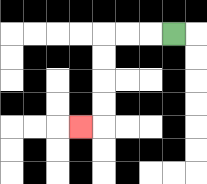{'start': '[7, 1]', 'end': '[3, 5]', 'path_directions': 'L,L,L,D,D,D,D,L', 'path_coordinates': '[[7, 1], [6, 1], [5, 1], [4, 1], [4, 2], [4, 3], [4, 4], [4, 5], [3, 5]]'}